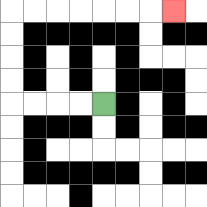{'start': '[4, 4]', 'end': '[7, 0]', 'path_directions': 'L,L,L,L,U,U,U,U,R,R,R,R,R,R,R', 'path_coordinates': '[[4, 4], [3, 4], [2, 4], [1, 4], [0, 4], [0, 3], [0, 2], [0, 1], [0, 0], [1, 0], [2, 0], [3, 0], [4, 0], [5, 0], [6, 0], [7, 0]]'}